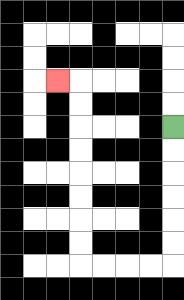{'start': '[7, 5]', 'end': '[2, 3]', 'path_directions': 'D,D,D,D,D,D,L,L,L,L,U,U,U,U,U,U,U,U,L', 'path_coordinates': '[[7, 5], [7, 6], [7, 7], [7, 8], [7, 9], [7, 10], [7, 11], [6, 11], [5, 11], [4, 11], [3, 11], [3, 10], [3, 9], [3, 8], [3, 7], [3, 6], [3, 5], [3, 4], [3, 3], [2, 3]]'}